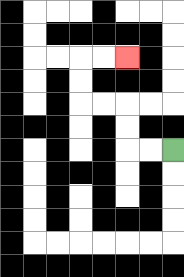{'start': '[7, 6]', 'end': '[5, 2]', 'path_directions': 'L,L,U,U,L,L,U,U,R,R', 'path_coordinates': '[[7, 6], [6, 6], [5, 6], [5, 5], [5, 4], [4, 4], [3, 4], [3, 3], [3, 2], [4, 2], [5, 2]]'}